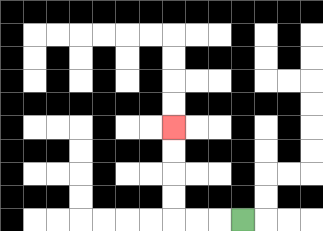{'start': '[10, 9]', 'end': '[7, 5]', 'path_directions': 'L,L,L,U,U,U,U', 'path_coordinates': '[[10, 9], [9, 9], [8, 9], [7, 9], [7, 8], [7, 7], [7, 6], [7, 5]]'}